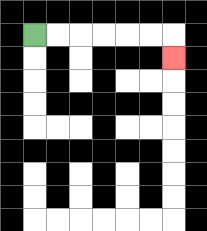{'start': '[1, 1]', 'end': '[7, 2]', 'path_directions': 'R,R,R,R,R,R,D', 'path_coordinates': '[[1, 1], [2, 1], [3, 1], [4, 1], [5, 1], [6, 1], [7, 1], [7, 2]]'}